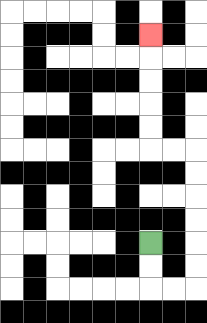{'start': '[6, 10]', 'end': '[6, 1]', 'path_directions': 'D,D,R,R,U,U,U,U,U,U,L,L,U,U,U,U,U', 'path_coordinates': '[[6, 10], [6, 11], [6, 12], [7, 12], [8, 12], [8, 11], [8, 10], [8, 9], [8, 8], [8, 7], [8, 6], [7, 6], [6, 6], [6, 5], [6, 4], [6, 3], [6, 2], [6, 1]]'}